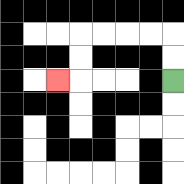{'start': '[7, 3]', 'end': '[2, 3]', 'path_directions': 'U,U,L,L,L,L,D,D,L', 'path_coordinates': '[[7, 3], [7, 2], [7, 1], [6, 1], [5, 1], [4, 1], [3, 1], [3, 2], [3, 3], [2, 3]]'}